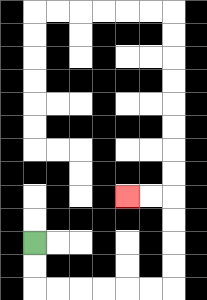{'start': '[1, 10]', 'end': '[5, 8]', 'path_directions': 'D,D,R,R,R,R,R,R,U,U,U,U,L,L', 'path_coordinates': '[[1, 10], [1, 11], [1, 12], [2, 12], [3, 12], [4, 12], [5, 12], [6, 12], [7, 12], [7, 11], [7, 10], [7, 9], [7, 8], [6, 8], [5, 8]]'}